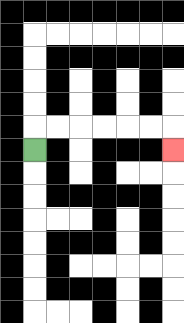{'start': '[1, 6]', 'end': '[7, 6]', 'path_directions': 'U,R,R,R,R,R,R,D', 'path_coordinates': '[[1, 6], [1, 5], [2, 5], [3, 5], [4, 5], [5, 5], [6, 5], [7, 5], [7, 6]]'}